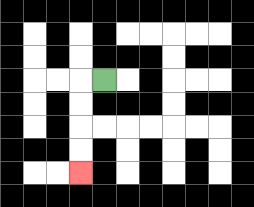{'start': '[4, 3]', 'end': '[3, 7]', 'path_directions': 'L,D,D,D,D', 'path_coordinates': '[[4, 3], [3, 3], [3, 4], [3, 5], [3, 6], [3, 7]]'}